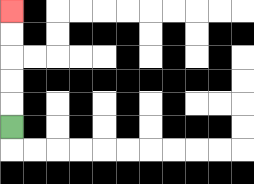{'start': '[0, 5]', 'end': '[0, 0]', 'path_directions': 'U,U,U,U,U', 'path_coordinates': '[[0, 5], [0, 4], [0, 3], [0, 2], [0, 1], [0, 0]]'}